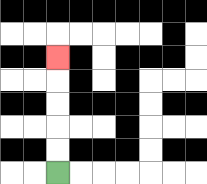{'start': '[2, 7]', 'end': '[2, 2]', 'path_directions': 'U,U,U,U,U', 'path_coordinates': '[[2, 7], [2, 6], [2, 5], [2, 4], [2, 3], [2, 2]]'}